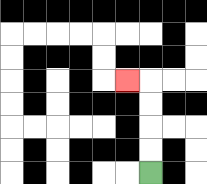{'start': '[6, 7]', 'end': '[5, 3]', 'path_directions': 'U,U,U,U,L', 'path_coordinates': '[[6, 7], [6, 6], [6, 5], [6, 4], [6, 3], [5, 3]]'}